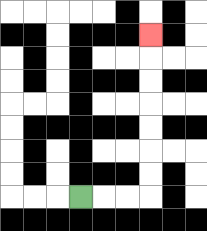{'start': '[3, 8]', 'end': '[6, 1]', 'path_directions': 'R,R,R,U,U,U,U,U,U,U', 'path_coordinates': '[[3, 8], [4, 8], [5, 8], [6, 8], [6, 7], [6, 6], [6, 5], [6, 4], [6, 3], [6, 2], [6, 1]]'}